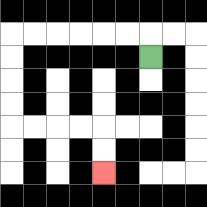{'start': '[6, 2]', 'end': '[4, 7]', 'path_directions': 'U,L,L,L,L,L,L,D,D,D,D,R,R,R,R,D,D', 'path_coordinates': '[[6, 2], [6, 1], [5, 1], [4, 1], [3, 1], [2, 1], [1, 1], [0, 1], [0, 2], [0, 3], [0, 4], [0, 5], [1, 5], [2, 5], [3, 5], [4, 5], [4, 6], [4, 7]]'}